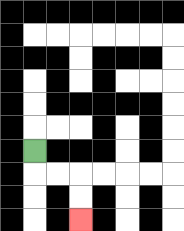{'start': '[1, 6]', 'end': '[3, 9]', 'path_directions': 'D,R,R,D,D', 'path_coordinates': '[[1, 6], [1, 7], [2, 7], [3, 7], [3, 8], [3, 9]]'}